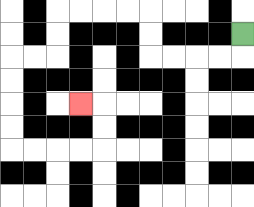{'start': '[10, 1]', 'end': '[3, 4]', 'path_directions': 'D,L,L,L,L,U,U,L,L,L,L,D,D,L,L,D,D,D,D,R,R,R,R,U,U,L', 'path_coordinates': '[[10, 1], [10, 2], [9, 2], [8, 2], [7, 2], [6, 2], [6, 1], [6, 0], [5, 0], [4, 0], [3, 0], [2, 0], [2, 1], [2, 2], [1, 2], [0, 2], [0, 3], [0, 4], [0, 5], [0, 6], [1, 6], [2, 6], [3, 6], [4, 6], [4, 5], [4, 4], [3, 4]]'}